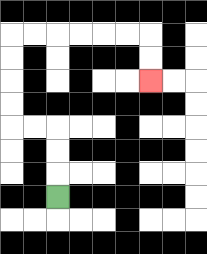{'start': '[2, 8]', 'end': '[6, 3]', 'path_directions': 'U,U,U,L,L,U,U,U,U,R,R,R,R,R,R,D,D', 'path_coordinates': '[[2, 8], [2, 7], [2, 6], [2, 5], [1, 5], [0, 5], [0, 4], [0, 3], [0, 2], [0, 1], [1, 1], [2, 1], [3, 1], [4, 1], [5, 1], [6, 1], [6, 2], [6, 3]]'}